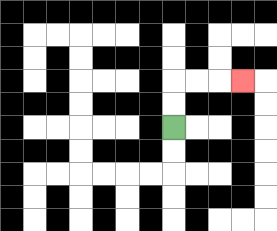{'start': '[7, 5]', 'end': '[10, 3]', 'path_directions': 'U,U,R,R,R', 'path_coordinates': '[[7, 5], [7, 4], [7, 3], [8, 3], [9, 3], [10, 3]]'}